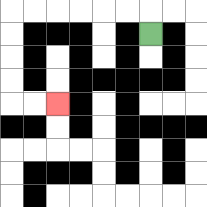{'start': '[6, 1]', 'end': '[2, 4]', 'path_directions': 'U,L,L,L,L,L,L,D,D,D,D,R,R', 'path_coordinates': '[[6, 1], [6, 0], [5, 0], [4, 0], [3, 0], [2, 0], [1, 0], [0, 0], [0, 1], [0, 2], [0, 3], [0, 4], [1, 4], [2, 4]]'}